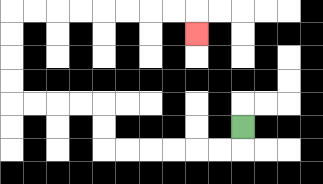{'start': '[10, 5]', 'end': '[8, 1]', 'path_directions': 'D,L,L,L,L,L,L,U,U,L,L,L,L,U,U,U,U,R,R,R,R,R,R,R,R,D', 'path_coordinates': '[[10, 5], [10, 6], [9, 6], [8, 6], [7, 6], [6, 6], [5, 6], [4, 6], [4, 5], [4, 4], [3, 4], [2, 4], [1, 4], [0, 4], [0, 3], [0, 2], [0, 1], [0, 0], [1, 0], [2, 0], [3, 0], [4, 0], [5, 0], [6, 0], [7, 0], [8, 0], [8, 1]]'}